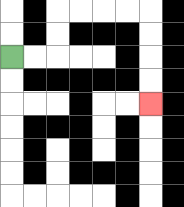{'start': '[0, 2]', 'end': '[6, 4]', 'path_directions': 'R,R,U,U,R,R,R,R,D,D,D,D', 'path_coordinates': '[[0, 2], [1, 2], [2, 2], [2, 1], [2, 0], [3, 0], [4, 0], [5, 0], [6, 0], [6, 1], [6, 2], [6, 3], [6, 4]]'}